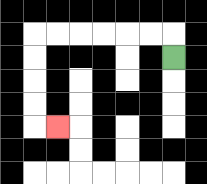{'start': '[7, 2]', 'end': '[2, 5]', 'path_directions': 'U,L,L,L,L,L,L,D,D,D,D,R', 'path_coordinates': '[[7, 2], [7, 1], [6, 1], [5, 1], [4, 1], [3, 1], [2, 1], [1, 1], [1, 2], [1, 3], [1, 4], [1, 5], [2, 5]]'}